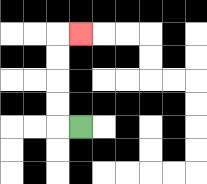{'start': '[3, 5]', 'end': '[3, 1]', 'path_directions': 'L,U,U,U,U,R', 'path_coordinates': '[[3, 5], [2, 5], [2, 4], [2, 3], [2, 2], [2, 1], [3, 1]]'}